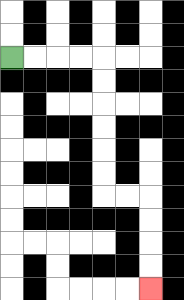{'start': '[0, 2]', 'end': '[6, 12]', 'path_directions': 'R,R,R,R,D,D,D,D,D,D,R,R,D,D,D,D', 'path_coordinates': '[[0, 2], [1, 2], [2, 2], [3, 2], [4, 2], [4, 3], [4, 4], [4, 5], [4, 6], [4, 7], [4, 8], [5, 8], [6, 8], [6, 9], [6, 10], [6, 11], [6, 12]]'}